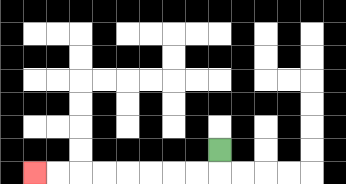{'start': '[9, 6]', 'end': '[1, 7]', 'path_directions': 'D,L,L,L,L,L,L,L,L', 'path_coordinates': '[[9, 6], [9, 7], [8, 7], [7, 7], [6, 7], [5, 7], [4, 7], [3, 7], [2, 7], [1, 7]]'}